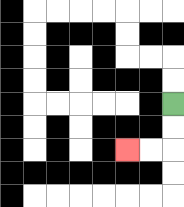{'start': '[7, 4]', 'end': '[5, 6]', 'path_directions': 'D,D,L,L', 'path_coordinates': '[[7, 4], [7, 5], [7, 6], [6, 6], [5, 6]]'}